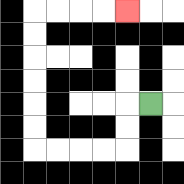{'start': '[6, 4]', 'end': '[5, 0]', 'path_directions': 'L,D,D,L,L,L,L,U,U,U,U,U,U,R,R,R,R', 'path_coordinates': '[[6, 4], [5, 4], [5, 5], [5, 6], [4, 6], [3, 6], [2, 6], [1, 6], [1, 5], [1, 4], [1, 3], [1, 2], [1, 1], [1, 0], [2, 0], [3, 0], [4, 0], [5, 0]]'}